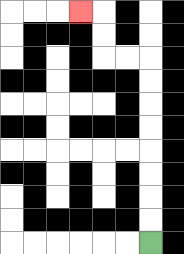{'start': '[6, 10]', 'end': '[3, 0]', 'path_directions': 'U,U,U,U,U,U,U,U,L,L,U,U,L', 'path_coordinates': '[[6, 10], [6, 9], [6, 8], [6, 7], [6, 6], [6, 5], [6, 4], [6, 3], [6, 2], [5, 2], [4, 2], [4, 1], [4, 0], [3, 0]]'}